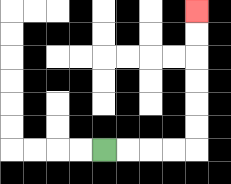{'start': '[4, 6]', 'end': '[8, 0]', 'path_directions': 'R,R,R,R,U,U,U,U,U,U', 'path_coordinates': '[[4, 6], [5, 6], [6, 6], [7, 6], [8, 6], [8, 5], [8, 4], [8, 3], [8, 2], [8, 1], [8, 0]]'}